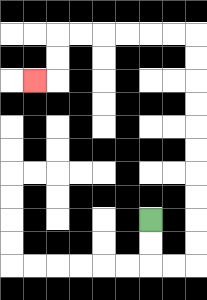{'start': '[6, 9]', 'end': '[1, 3]', 'path_directions': 'D,D,R,R,U,U,U,U,U,U,U,U,U,U,L,L,L,L,L,L,D,D,L', 'path_coordinates': '[[6, 9], [6, 10], [6, 11], [7, 11], [8, 11], [8, 10], [8, 9], [8, 8], [8, 7], [8, 6], [8, 5], [8, 4], [8, 3], [8, 2], [8, 1], [7, 1], [6, 1], [5, 1], [4, 1], [3, 1], [2, 1], [2, 2], [2, 3], [1, 3]]'}